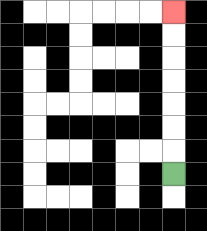{'start': '[7, 7]', 'end': '[7, 0]', 'path_directions': 'U,U,U,U,U,U,U', 'path_coordinates': '[[7, 7], [7, 6], [7, 5], [7, 4], [7, 3], [7, 2], [7, 1], [7, 0]]'}